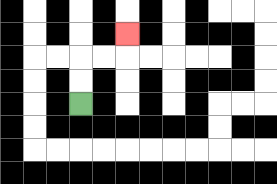{'start': '[3, 4]', 'end': '[5, 1]', 'path_directions': 'U,U,R,R,U', 'path_coordinates': '[[3, 4], [3, 3], [3, 2], [4, 2], [5, 2], [5, 1]]'}